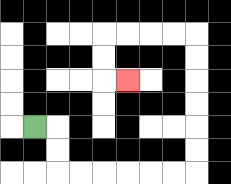{'start': '[1, 5]', 'end': '[5, 3]', 'path_directions': 'R,D,D,R,R,R,R,R,R,U,U,U,U,U,U,L,L,L,L,D,D,R', 'path_coordinates': '[[1, 5], [2, 5], [2, 6], [2, 7], [3, 7], [4, 7], [5, 7], [6, 7], [7, 7], [8, 7], [8, 6], [8, 5], [8, 4], [8, 3], [8, 2], [8, 1], [7, 1], [6, 1], [5, 1], [4, 1], [4, 2], [4, 3], [5, 3]]'}